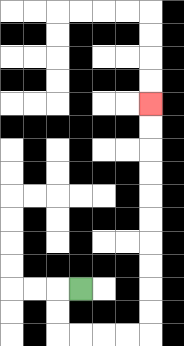{'start': '[3, 12]', 'end': '[6, 4]', 'path_directions': 'L,D,D,R,R,R,R,U,U,U,U,U,U,U,U,U,U', 'path_coordinates': '[[3, 12], [2, 12], [2, 13], [2, 14], [3, 14], [4, 14], [5, 14], [6, 14], [6, 13], [6, 12], [6, 11], [6, 10], [6, 9], [6, 8], [6, 7], [6, 6], [6, 5], [6, 4]]'}